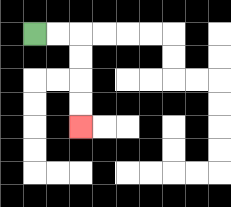{'start': '[1, 1]', 'end': '[3, 5]', 'path_directions': 'R,R,D,D,D,D', 'path_coordinates': '[[1, 1], [2, 1], [3, 1], [3, 2], [3, 3], [3, 4], [3, 5]]'}